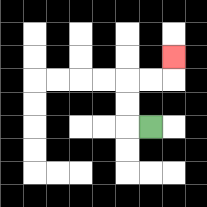{'start': '[6, 5]', 'end': '[7, 2]', 'path_directions': 'L,U,U,R,R,U', 'path_coordinates': '[[6, 5], [5, 5], [5, 4], [5, 3], [6, 3], [7, 3], [7, 2]]'}